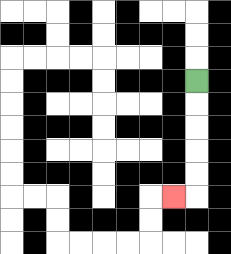{'start': '[8, 3]', 'end': '[7, 8]', 'path_directions': 'D,D,D,D,D,L', 'path_coordinates': '[[8, 3], [8, 4], [8, 5], [8, 6], [8, 7], [8, 8], [7, 8]]'}